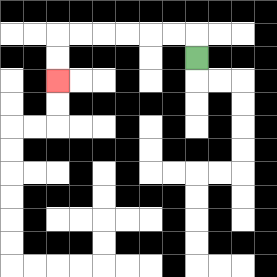{'start': '[8, 2]', 'end': '[2, 3]', 'path_directions': 'U,L,L,L,L,L,L,D,D', 'path_coordinates': '[[8, 2], [8, 1], [7, 1], [6, 1], [5, 1], [4, 1], [3, 1], [2, 1], [2, 2], [2, 3]]'}